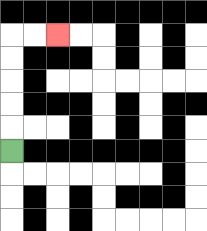{'start': '[0, 6]', 'end': '[2, 1]', 'path_directions': 'U,U,U,U,U,R,R', 'path_coordinates': '[[0, 6], [0, 5], [0, 4], [0, 3], [0, 2], [0, 1], [1, 1], [2, 1]]'}